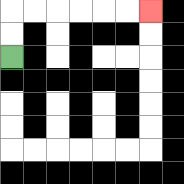{'start': '[0, 2]', 'end': '[6, 0]', 'path_directions': 'U,U,R,R,R,R,R,R', 'path_coordinates': '[[0, 2], [0, 1], [0, 0], [1, 0], [2, 0], [3, 0], [4, 0], [5, 0], [6, 0]]'}